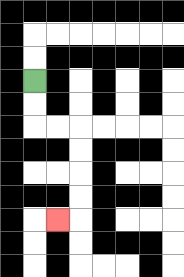{'start': '[1, 3]', 'end': '[2, 9]', 'path_directions': 'D,D,R,R,D,D,D,D,L', 'path_coordinates': '[[1, 3], [1, 4], [1, 5], [2, 5], [3, 5], [3, 6], [3, 7], [3, 8], [3, 9], [2, 9]]'}